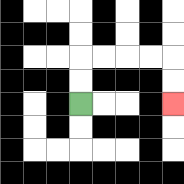{'start': '[3, 4]', 'end': '[7, 4]', 'path_directions': 'U,U,R,R,R,R,D,D', 'path_coordinates': '[[3, 4], [3, 3], [3, 2], [4, 2], [5, 2], [6, 2], [7, 2], [7, 3], [7, 4]]'}